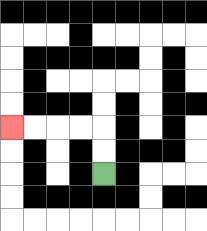{'start': '[4, 7]', 'end': '[0, 5]', 'path_directions': 'U,U,L,L,L,L', 'path_coordinates': '[[4, 7], [4, 6], [4, 5], [3, 5], [2, 5], [1, 5], [0, 5]]'}